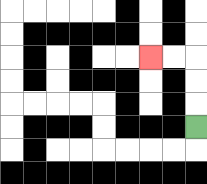{'start': '[8, 5]', 'end': '[6, 2]', 'path_directions': 'U,U,U,L,L', 'path_coordinates': '[[8, 5], [8, 4], [8, 3], [8, 2], [7, 2], [6, 2]]'}